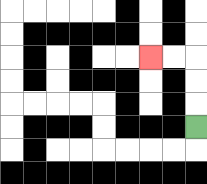{'start': '[8, 5]', 'end': '[6, 2]', 'path_directions': 'U,U,U,L,L', 'path_coordinates': '[[8, 5], [8, 4], [8, 3], [8, 2], [7, 2], [6, 2]]'}